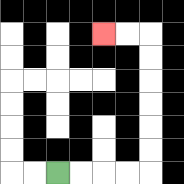{'start': '[2, 7]', 'end': '[4, 1]', 'path_directions': 'R,R,R,R,U,U,U,U,U,U,L,L', 'path_coordinates': '[[2, 7], [3, 7], [4, 7], [5, 7], [6, 7], [6, 6], [6, 5], [6, 4], [6, 3], [6, 2], [6, 1], [5, 1], [4, 1]]'}